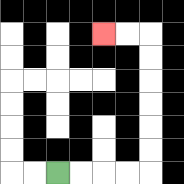{'start': '[2, 7]', 'end': '[4, 1]', 'path_directions': 'R,R,R,R,U,U,U,U,U,U,L,L', 'path_coordinates': '[[2, 7], [3, 7], [4, 7], [5, 7], [6, 7], [6, 6], [6, 5], [6, 4], [6, 3], [6, 2], [6, 1], [5, 1], [4, 1]]'}